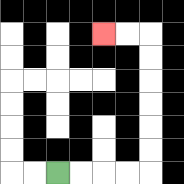{'start': '[2, 7]', 'end': '[4, 1]', 'path_directions': 'R,R,R,R,U,U,U,U,U,U,L,L', 'path_coordinates': '[[2, 7], [3, 7], [4, 7], [5, 7], [6, 7], [6, 6], [6, 5], [6, 4], [6, 3], [6, 2], [6, 1], [5, 1], [4, 1]]'}